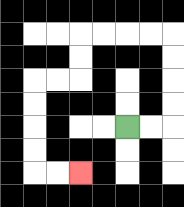{'start': '[5, 5]', 'end': '[3, 7]', 'path_directions': 'R,R,U,U,U,U,L,L,L,L,D,D,L,L,D,D,D,D,R,R', 'path_coordinates': '[[5, 5], [6, 5], [7, 5], [7, 4], [7, 3], [7, 2], [7, 1], [6, 1], [5, 1], [4, 1], [3, 1], [3, 2], [3, 3], [2, 3], [1, 3], [1, 4], [1, 5], [1, 6], [1, 7], [2, 7], [3, 7]]'}